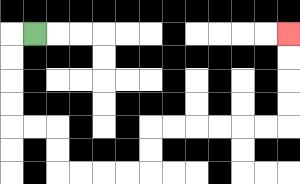{'start': '[1, 1]', 'end': '[12, 1]', 'path_directions': 'L,D,D,D,D,R,R,D,D,R,R,R,R,U,U,R,R,R,R,R,R,U,U,U,U', 'path_coordinates': '[[1, 1], [0, 1], [0, 2], [0, 3], [0, 4], [0, 5], [1, 5], [2, 5], [2, 6], [2, 7], [3, 7], [4, 7], [5, 7], [6, 7], [6, 6], [6, 5], [7, 5], [8, 5], [9, 5], [10, 5], [11, 5], [12, 5], [12, 4], [12, 3], [12, 2], [12, 1]]'}